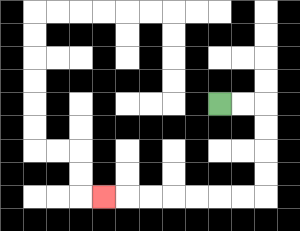{'start': '[9, 4]', 'end': '[4, 8]', 'path_directions': 'R,R,D,D,D,D,L,L,L,L,L,L,L', 'path_coordinates': '[[9, 4], [10, 4], [11, 4], [11, 5], [11, 6], [11, 7], [11, 8], [10, 8], [9, 8], [8, 8], [7, 8], [6, 8], [5, 8], [4, 8]]'}